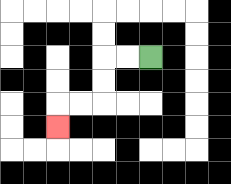{'start': '[6, 2]', 'end': '[2, 5]', 'path_directions': 'L,L,D,D,L,L,D', 'path_coordinates': '[[6, 2], [5, 2], [4, 2], [4, 3], [4, 4], [3, 4], [2, 4], [2, 5]]'}